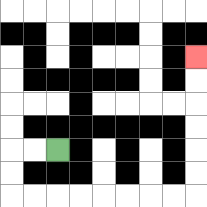{'start': '[2, 6]', 'end': '[8, 2]', 'path_directions': 'L,L,D,D,R,R,R,R,R,R,R,R,U,U,U,U,U,U', 'path_coordinates': '[[2, 6], [1, 6], [0, 6], [0, 7], [0, 8], [1, 8], [2, 8], [3, 8], [4, 8], [5, 8], [6, 8], [7, 8], [8, 8], [8, 7], [8, 6], [8, 5], [8, 4], [8, 3], [8, 2]]'}